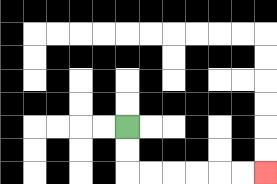{'start': '[5, 5]', 'end': '[11, 7]', 'path_directions': 'D,D,R,R,R,R,R,R', 'path_coordinates': '[[5, 5], [5, 6], [5, 7], [6, 7], [7, 7], [8, 7], [9, 7], [10, 7], [11, 7]]'}